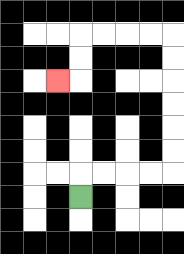{'start': '[3, 8]', 'end': '[2, 3]', 'path_directions': 'U,R,R,R,R,U,U,U,U,U,U,L,L,L,L,D,D,L', 'path_coordinates': '[[3, 8], [3, 7], [4, 7], [5, 7], [6, 7], [7, 7], [7, 6], [7, 5], [7, 4], [7, 3], [7, 2], [7, 1], [6, 1], [5, 1], [4, 1], [3, 1], [3, 2], [3, 3], [2, 3]]'}